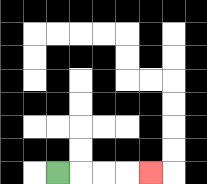{'start': '[2, 7]', 'end': '[6, 7]', 'path_directions': 'R,R,R,R', 'path_coordinates': '[[2, 7], [3, 7], [4, 7], [5, 7], [6, 7]]'}